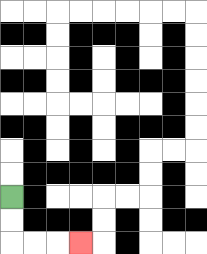{'start': '[0, 8]', 'end': '[3, 10]', 'path_directions': 'D,D,R,R,R', 'path_coordinates': '[[0, 8], [0, 9], [0, 10], [1, 10], [2, 10], [3, 10]]'}